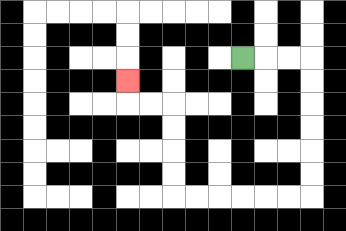{'start': '[10, 2]', 'end': '[5, 3]', 'path_directions': 'R,R,R,D,D,D,D,D,D,L,L,L,L,L,L,U,U,U,U,L,L,U', 'path_coordinates': '[[10, 2], [11, 2], [12, 2], [13, 2], [13, 3], [13, 4], [13, 5], [13, 6], [13, 7], [13, 8], [12, 8], [11, 8], [10, 8], [9, 8], [8, 8], [7, 8], [7, 7], [7, 6], [7, 5], [7, 4], [6, 4], [5, 4], [5, 3]]'}